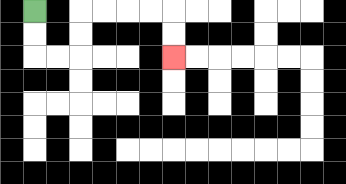{'start': '[1, 0]', 'end': '[7, 2]', 'path_directions': 'D,D,R,R,U,U,R,R,R,R,D,D', 'path_coordinates': '[[1, 0], [1, 1], [1, 2], [2, 2], [3, 2], [3, 1], [3, 0], [4, 0], [5, 0], [6, 0], [7, 0], [7, 1], [7, 2]]'}